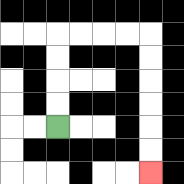{'start': '[2, 5]', 'end': '[6, 7]', 'path_directions': 'U,U,U,U,R,R,R,R,D,D,D,D,D,D', 'path_coordinates': '[[2, 5], [2, 4], [2, 3], [2, 2], [2, 1], [3, 1], [4, 1], [5, 1], [6, 1], [6, 2], [6, 3], [6, 4], [6, 5], [6, 6], [6, 7]]'}